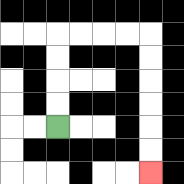{'start': '[2, 5]', 'end': '[6, 7]', 'path_directions': 'U,U,U,U,R,R,R,R,D,D,D,D,D,D', 'path_coordinates': '[[2, 5], [2, 4], [2, 3], [2, 2], [2, 1], [3, 1], [4, 1], [5, 1], [6, 1], [6, 2], [6, 3], [6, 4], [6, 5], [6, 6], [6, 7]]'}